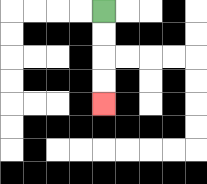{'start': '[4, 0]', 'end': '[4, 4]', 'path_directions': 'D,D,D,D', 'path_coordinates': '[[4, 0], [4, 1], [4, 2], [4, 3], [4, 4]]'}